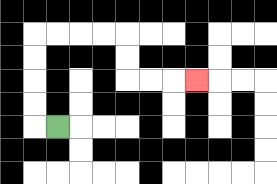{'start': '[2, 5]', 'end': '[8, 3]', 'path_directions': 'L,U,U,U,U,R,R,R,R,D,D,R,R,R', 'path_coordinates': '[[2, 5], [1, 5], [1, 4], [1, 3], [1, 2], [1, 1], [2, 1], [3, 1], [4, 1], [5, 1], [5, 2], [5, 3], [6, 3], [7, 3], [8, 3]]'}